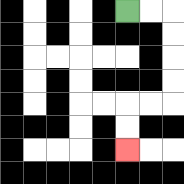{'start': '[5, 0]', 'end': '[5, 6]', 'path_directions': 'R,R,D,D,D,D,L,L,D,D', 'path_coordinates': '[[5, 0], [6, 0], [7, 0], [7, 1], [7, 2], [7, 3], [7, 4], [6, 4], [5, 4], [5, 5], [5, 6]]'}